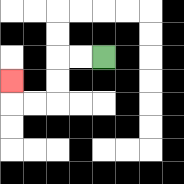{'start': '[4, 2]', 'end': '[0, 3]', 'path_directions': 'L,L,D,D,L,L,U', 'path_coordinates': '[[4, 2], [3, 2], [2, 2], [2, 3], [2, 4], [1, 4], [0, 4], [0, 3]]'}